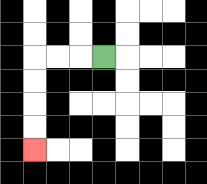{'start': '[4, 2]', 'end': '[1, 6]', 'path_directions': 'L,L,L,D,D,D,D', 'path_coordinates': '[[4, 2], [3, 2], [2, 2], [1, 2], [1, 3], [1, 4], [1, 5], [1, 6]]'}